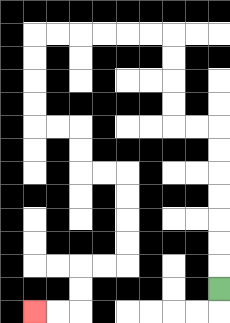{'start': '[9, 12]', 'end': '[1, 13]', 'path_directions': 'U,U,U,U,U,U,U,L,L,U,U,U,U,L,L,L,L,L,L,D,D,D,D,R,R,D,D,R,R,D,D,D,D,L,L,D,D,L,L', 'path_coordinates': '[[9, 12], [9, 11], [9, 10], [9, 9], [9, 8], [9, 7], [9, 6], [9, 5], [8, 5], [7, 5], [7, 4], [7, 3], [7, 2], [7, 1], [6, 1], [5, 1], [4, 1], [3, 1], [2, 1], [1, 1], [1, 2], [1, 3], [1, 4], [1, 5], [2, 5], [3, 5], [3, 6], [3, 7], [4, 7], [5, 7], [5, 8], [5, 9], [5, 10], [5, 11], [4, 11], [3, 11], [3, 12], [3, 13], [2, 13], [1, 13]]'}